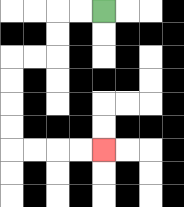{'start': '[4, 0]', 'end': '[4, 6]', 'path_directions': 'L,L,D,D,L,L,D,D,D,D,R,R,R,R', 'path_coordinates': '[[4, 0], [3, 0], [2, 0], [2, 1], [2, 2], [1, 2], [0, 2], [0, 3], [0, 4], [0, 5], [0, 6], [1, 6], [2, 6], [3, 6], [4, 6]]'}